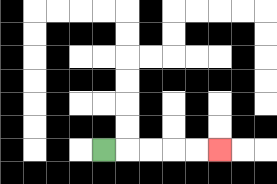{'start': '[4, 6]', 'end': '[9, 6]', 'path_directions': 'R,R,R,R,R', 'path_coordinates': '[[4, 6], [5, 6], [6, 6], [7, 6], [8, 6], [9, 6]]'}